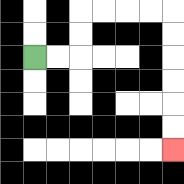{'start': '[1, 2]', 'end': '[7, 6]', 'path_directions': 'R,R,U,U,R,R,R,R,D,D,D,D,D,D', 'path_coordinates': '[[1, 2], [2, 2], [3, 2], [3, 1], [3, 0], [4, 0], [5, 0], [6, 0], [7, 0], [7, 1], [7, 2], [7, 3], [7, 4], [7, 5], [7, 6]]'}